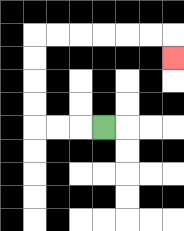{'start': '[4, 5]', 'end': '[7, 2]', 'path_directions': 'L,L,L,U,U,U,U,R,R,R,R,R,R,D', 'path_coordinates': '[[4, 5], [3, 5], [2, 5], [1, 5], [1, 4], [1, 3], [1, 2], [1, 1], [2, 1], [3, 1], [4, 1], [5, 1], [6, 1], [7, 1], [7, 2]]'}